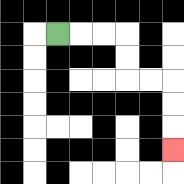{'start': '[2, 1]', 'end': '[7, 6]', 'path_directions': 'R,R,R,D,D,R,R,D,D,D', 'path_coordinates': '[[2, 1], [3, 1], [4, 1], [5, 1], [5, 2], [5, 3], [6, 3], [7, 3], [7, 4], [7, 5], [7, 6]]'}